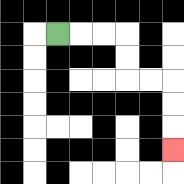{'start': '[2, 1]', 'end': '[7, 6]', 'path_directions': 'R,R,R,D,D,R,R,D,D,D', 'path_coordinates': '[[2, 1], [3, 1], [4, 1], [5, 1], [5, 2], [5, 3], [6, 3], [7, 3], [7, 4], [7, 5], [7, 6]]'}